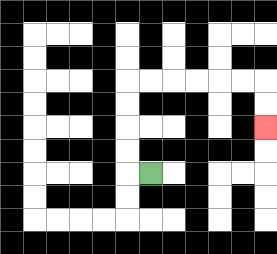{'start': '[6, 7]', 'end': '[11, 5]', 'path_directions': 'L,U,U,U,U,R,R,R,R,R,R,D,D', 'path_coordinates': '[[6, 7], [5, 7], [5, 6], [5, 5], [5, 4], [5, 3], [6, 3], [7, 3], [8, 3], [9, 3], [10, 3], [11, 3], [11, 4], [11, 5]]'}